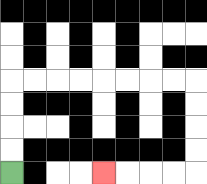{'start': '[0, 7]', 'end': '[4, 7]', 'path_directions': 'U,U,U,U,R,R,R,R,R,R,R,R,D,D,D,D,L,L,L,L', 'path_coordinates': '[[0, 7], [0, 6], [0, 5], [0, 4], [0, 3], [1, 3], [2, 3], [3, 3], [4, 3], [5, 3], [6, 3], [7, 3], [8, 3], [8, 4], [8, 5], [8, 6], [8, 7], [7, 7], [6, 7], [5, 7], [4, 7]]'}